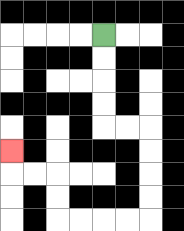{'start': '[4, 1]', 'end': '[0, 6]', 'path_directions': 'D,D,D,D,R,R,D,D,D,D,L,L,L,L,U,U,L,L,U', 'path_coordinates': '[[4, 1], [4, 2], [4, 3], [4, 4], [4, 5], [5, 5], [6, 5], [6, 6], [6, 7], [6, 8], [6, 9], [5, 9], [4, 9], [3, 9], [2, 9], [2, 8], [2, 7], [1, 7], [0, 7], [0, 6]]'}